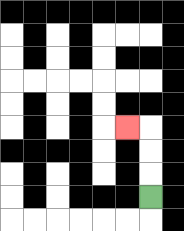{'start': '[6, 8]', 'end': '[5, 5]', 'path_directions': 'U,U,U,L', 'path_coordinates': '[[6, 8], [6, 7], [6, 6], [6, 5], [5, 5]]'}